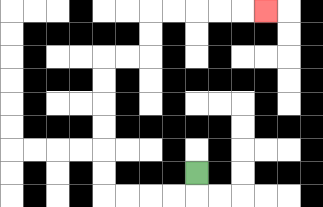{'start': '[8, 7]', 'end': '[11, 0]', 'path_directions': 'D,L,L,L,L,U,U,U,U,U,U,R,R,U,U,R,R,R,R,R', 'path_coordinates': '[[8, 7], [8, 8], [7, 8], [6, 8], [5, 8], [4, 8], [4, 7], [4, 6], [4, 5], [4, 4], [4, 3], [4, 2], [5, 2], [6, 2], [6, 1], [6, 0], [7, 0], [8, 0], [9, 0], [10, 0], [11, 0]]'}